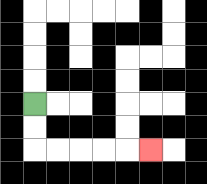{'start': '[1, 4]', 'end': '[6, 6]', 'path_directions': 'D,D,R,R,R,R,R', 'path_coordinates': '[[1, 4], [1, 5], [1, 6], [2, 6], [3, 6], [4, 6], [5, 6], [6, 6]]'}